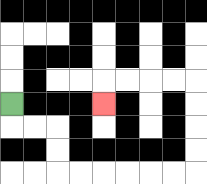{'start': '[0, 4]', 'end': '[4, 4]', 'path_directions': 'D,R,R,D,D,R,R,R,R,R,R,U,U,U,U,L,L,L,L,D', 'path_coordinates': '[[0, 4], [0, 5], [1, 5], [2, 5], [2, 6], [2, 7], [3, 7], [4, 7], [5, 7], [6, 7], [7, 7], [8, 7], [8, 6], [8, 5], [8, 4], [8, 3], [7, 3], [6, 3], [5, 3], [4, 3], [4, 4]]'}